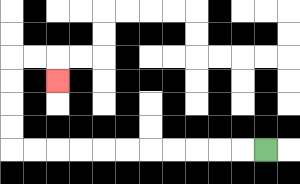{'start': '[11, 6]', 'end': '[2, 3]', 'path_directions': 'L,L,L,L,L,L,L,L,L,L,L,U,U,U,U,R,R,D', 'path_coordinates': '[[11, 6], [10, 6], [9, 6], [8, 6], [7, 6], [6, 6], [5, 6], [4, 6], [3, 6], [2, 6], [1, 6], [0, 6], [0, 5], [0, 4], [0, 3], [0, 2], [1, 2], [2, 2], [2, 3]]'}